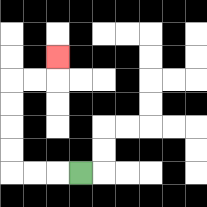{'start': '[3, 7]', 'end': '[2, 2]', 'path_directions': 'L,L,L,U,U,U,U,R,R,U', 'path_coordinates': '[[3, 7], [2, 7], [1, 7], [0, 7], [0, 6], [0, 5], [0, 4], [0, 3], [1, 3], [2, 3], [2, 2]]'}